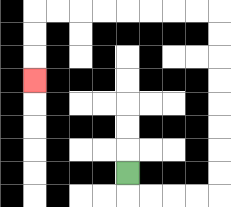{'start': '[5, 7]', 'end': '[1, 3]', 'path_directions': 'D,R,R,R,R,U,U,U,U,U,U,U,U,L,L,L,L,L,L,L,L,D,D,D', 'path_coordinates': '[[5, 7], [5, 8], [6, 8], [7, 8], [8, 8], [9, 8], [9, 7], [9, 6], [9, 5], [9, 4], [9, 3], [9, 2], [9, 1], [9, 0], [8, 0], [7, 0], [6, 0], [5, 0], [4, 0], [3, 0], [2, 0], [1, 0], [1, 1], [1, 2], [1, 3]]'}